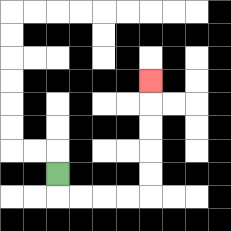{'start': '[2, 7]', 'end': '[6, 3]', 'path_directions': 'D,R,R,R,R,U,U,U,U,U', 'path_coordinates': '[[2, 7], [2, 8], [3, 8], [4, 8], [5, 8], [6, 8], [6, 7], [6, 6], [6, 5], [6, 4], [6, 3]]'}